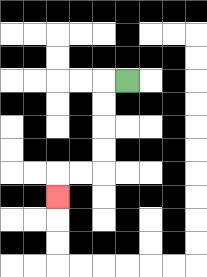{'start': '[5, 3]', 'end': '[2, 8]', 'path_directions': 'L,D,D,D,D,L,L,D', 'path_coordinates': '[[5, 3], [4, 3], [4, 4], [4, 5], [4, 6], [4, 7], [3, 7], [2, 7], [2, 8]]'}